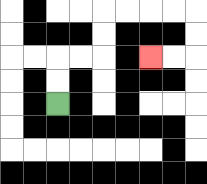{'start': '[2, 4]', 'end': '[6, 2]', 'path_directions': 'U,U,R,R,U,U,R,R,R,R,D,D,L,L', 'path_coordinates': '[[2, 4], [2, 3], [2, 2], [3, 2], [4, 2], [4, 1], [4, 0], [5, 0], [6, 0], [7, 0], [8, 0], [8, 1], [8, 2], [7, 2], [6, 2]]'}